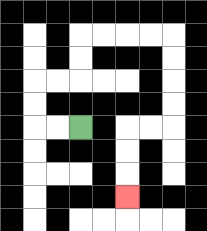{'start': '[3, 5]', 'end': '[5, 8]', 'path_directions': 'L,L,U,U,R,R,U,U,R,R,R,R,D,D,D,D,L,L,D,D,D', 'path_coordinates': '[[3, 5], [2, 5], [1, 5], [1, 4], [1, 3], [2, 3], [3, 3], [3, 2], [3, 1], [4, 1], [5, 1], [6, 1], [7, 1], [7, 2], [7, 3], [7, 4], [7, 5], [6, 5], [5, 5], [5, 6], [5, 7], [5, 8]]'}